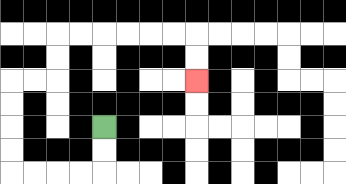{'start': '[4, 5]', 'end': '[8, 3]', 'path_directions': 'D,D,L,L,L,L,U,U,U,U,R,R,U,U,R,R,R,R,R,R,D,D', 'path_coordinates': '[[4, 5], [4, 6], [4, 7], [3, 7], [2, 7], [1, 7], [0, 7], [0, 6], [0, 5], [0, 4], [0, 3], [1, 3], [2, 3], [2, 2], [2, 1], [3, 1], [4, 1], [5, 1], [6, 1], [7, 1], [8, 1], [8, 2], [8, 3]]'}